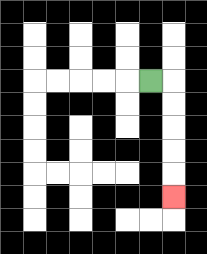{'start': '[6, 3]', 'end': '[7, 8]', 'path_directions': 'R,D,D,D,D,D', 'path_coordinates': '[[6, 3], [7, 3], [7, 4], [7, 5], [7, 6], [7, 7], [7, 8]]'}